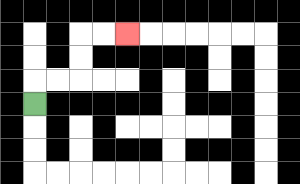{'start': '[1, 4]', 'end': '[5, 1]', 'path_directions': 'U,R,R,U,U,R,R', 'path_coordinates': '[[1, 4], [1, 3], [2, 3], [3, 3], [3, 2], [3, 1], [4, 1], [5, 1]]'}